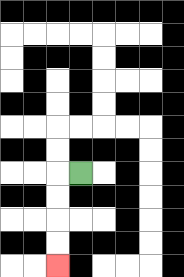{'start': '[3, 7]', 'end': '[2, 11]', 'path_directions': 'L,D,D,D,D', 'path_coordinates': '[[3, 7], [2, 7], [2, 8], [2, 9], [2, 10], [2, 11]]'}